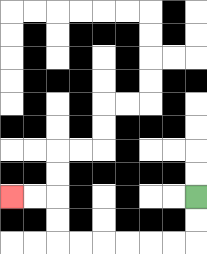{'start': '[8, 8]', 'end': '[0, 8]', 'path_directions': 'D,D,L,L,L,L,L,L,U,U,L,L', 'path_coordinates': '[[8, 8], [8, 9], [8, 10], [7, 10], [6, 10], [5, 10], [4, 10], [3, 10], [2, 10], [2, 9], [2, 8], [1, 8], [0, 8]]'}